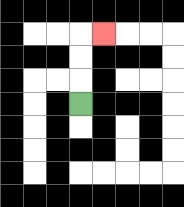{'start': '[3, 4]', 'end': '[4, 1]', 'path_directions': 'U,U,U,R', 'path_coordinates': '[[3, 4], [3, 3], [3, 2], [3, 1], [4, 1]]'}